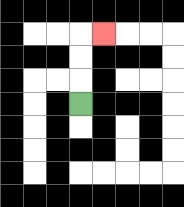{'start': '[3, 4]', 'end': '[4, 1]', 'path_directions': 'U,U,U,R', 'path_coordinates': '[[3, 4], [3, 3], [3, 2], [3, 1], [4, 1]]'}